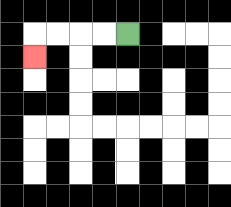{'start': '[5, 1]', 'end': '[1, 2]', 'path_directions': 'L,L,L,L,D', 'path_coordinates': '[[5, 1], [4, 1], [3, 1], [2, 1], [1, 1], [1, 2]]'}